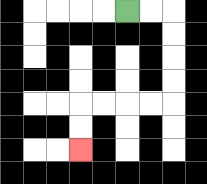{'start': '[5, 0]', 'end': '[3, 6]', 'path_directions': 'R,R,D,D,D,D,L,L,L,L,D,D', 'path_coordinates': '[[5, 0], [6, 0], [7, 0], [7, 1], [7, 2], [7, 3], [7, 4], [6, 4], [5, 4], [4, 4], [3, 4], [3, 5], [3, 6]]'}